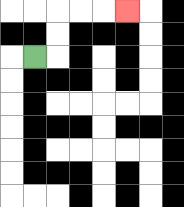{'start': '[1, 2]', 'end': '[5, 0]', 'path_directions': 'R,U,U,R,R,R', 'path_coordinates': '[[1, 2], [2, 2], [2, 1], [2, 0], [3, 0], [4, 0], [5, 0]]'}